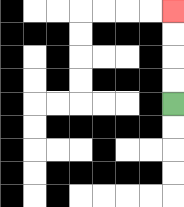{'start': '[7, 4]', 'end': '[7, 0]', 'path_directions': 'U,U,U,U', 'path_coordinates': '[[7, 4], [7, 3], [7, 2], [7, 1], [7, 0]]'}